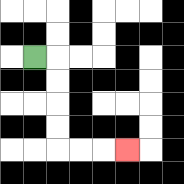{'start': '[1, 2]', 'end': '[5, 6]', 'path_directions': 'R,D,D,D,D,R,R,R', 'path_coordinates': '[[1, 2], [2, 2], [2, 3], [2, 4], [2, 5], [2, 6], [3, 6], [4, 6], [5, 6]]'}